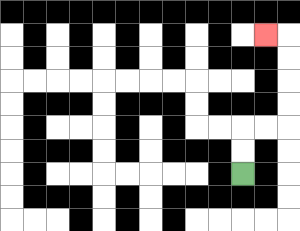{'start': '[10, 7]', 'end': '[11, 1]', 'path_directions': 'U,U,R,R,U,U,U,U,L', 'path_coordinates': '[[10, 7], [10, 6], [10, 5], [11, 5], [12, 5], [12, 4], [12, 3], [12, 2], [12, 1], [11, 1]]'}